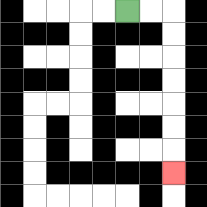{'start': '[5, 0]', 'end': '[7, 7]', 'path_directions': 'R,R,D,D,D,D,D,D,D', 'path_coordinates': '[[5, 0], [6, 0], [7, 0], [7, 1], [7, 2], [7, 3], [7, 4], [7, 5], [7, 6], [7, 7]]'}